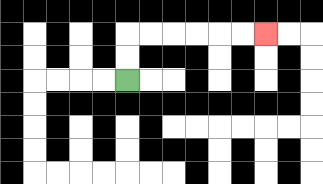{'start': '[5, 3]', 'end': '[11, 1]', 'path_directions': 'U,U,R,R,R,R,R,R', 'path_coordinates': '[[5, 3], [5, 2], [5, 1], [6, 1], [7, 1], [8, 1], [9, 1], [10, 1], [11, 1]]'}